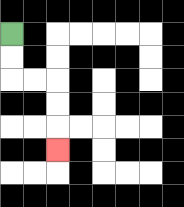{'start': '[0, 1]', 'end': '[2, 6]', 'path_directions': 'D,D,R,R,D,D,D', 'path_coordinates': '[[0, 1], [0, 2], [0, 3], [1, 3], [2, 3], [2, 4], [2, 5], [2, 6]]'}